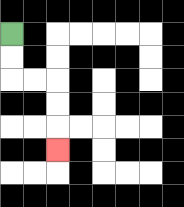{'start': '[0, 1]', 'end': '[2, 6]', 'path_directions': 'D,D,R,R,D,D,D', 'path_coordinates': '[[0, 1], [0, 2], [0, 3], [1, 3], [2, 3], [2, 4], [2, 5], [2, 6]]'}